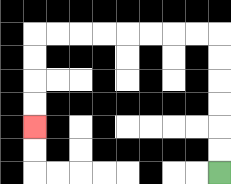{'start': '[9, 7]', 'end': '[1, 5]', 'path_directions': 'U,U,U,U,U,U,L,L,L,L,L,L,L,L,D,D,D,D', 'path_coordinates': '[[9, 7], [9, 6], [9, 5], [9, 4], [9, 3], [9, 2], [9, 1], [8, 1], [7, 1], [6, 1], [5, 1], [4, 1], [3, 1], [2, 1], [1, 1], [1, 2], [1, 3], [1, 4], [1, 5]]'}